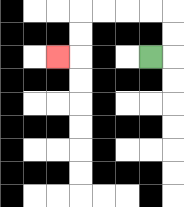{'start': '[6, 2]', 'end': '[2, 2]', 'path_directions': 'R,U,U,L,L,L,L,D,D,L', 'path_coordinates': '[[6, 2], [7, 2], [7, 1], [7, 0], [6, 0], [5, 0], [4, 0], [3, 0], [3, 1], [3, 2], [2, 2]]'}